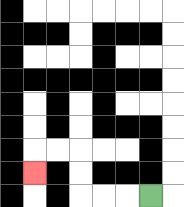{'start': '[6, 8]', 'end': '[1, 7]', 'path_directions': 'L,L,L,U,U,L,L,D', 'path_coordinates': '[[6, 8], [5, 8], [4, 8], [3, 8], [3, 7], [3, 6], [2, 6], [1, 6], [1, 7]]'}